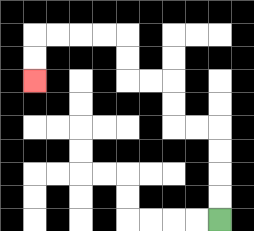{'start': '[9, 9]', 'end': '[1, 3]', 'path_directions': 'U,U,U,U,L,L,U,U,L,L,U,U,L,L,L,L,D,D', 'path_coordinates': '[[9, 9], [9, 8], [9, 7], [9, 6], [9, 5], [8, 5], [7, 5], [7, 4], [7, 3], [6, 3], [5, 3], [5, 2], [5, 1], [4, 1], [3, 1], [2, 1], [1, 1], [1, 2], [1, 3]]'}